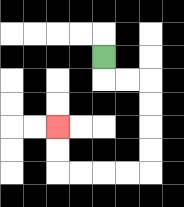{'start': '[4, 2]', 'end': '[2, 5]', 'path_directions': 'D,R,R,D,D,D,D,L,L,L,L,U,U', 'path_coordinates': '[[4, 2], [4, 3], [5, 3], [6, 3], [6, 4], [6, 5], [6, 6], [6, 7], [5, 7], [4, 7], [3, 7], [2, 7], [2, 6], [2, 5]]'}